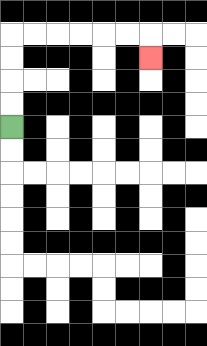{'start': '[0, 5]', 'end': '[6, 2]', 'path_directions': 'U,U,U,U,R,R,R,R,R,R,D', 'path_coordinates': '[[0, 5], [0, 4], [0, 3], [0, 2], [0, 1], [1, 1], [2, 1], [3, 1], [4, 1], [5, 1], [6, 1], [6, 2]]'}